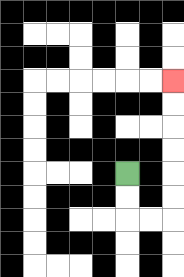{'start': '[5, 7]', 'end': '[7, 3]', 'path_directions': 'D,D,R,R,U,U,U,U,U,U', 'path_coordinates': '[[5, 7], [5, 8], [5, 9], [6, 9], [7, 9], [7, 8], [7, 7], [7, 6], [7, 5], [7, 4], [7, 3]]'}